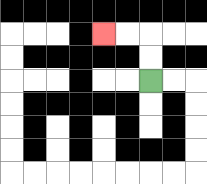{'start': '[6, 3]', 'end': '[4, 1]', 'path_directions': 'U,U,L,L', 'path_coordinates': '[[6, 3], [6, 2], [6, 1], [5, 1], [4, 1]]'}